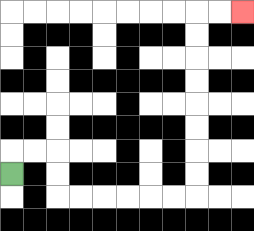{'start': '[0, 7]', 'end': '[10, 0]', 'path_directions': 'U,R,R,D,D,R,R,R,R,R,R,U,U,U,U,U,U,U,U,R,R', 'path_coordinates': '[[0, 7], [0, 6], [1, 6], [2, 6], [2, 7], [2, 8], [3, 8], [4, 8], [5, 8], [6, 8], [7, 8], [8, 8], [8, 7], [8, 6], [8, 5], [8, 4], [8, 3], [8, 2], [8, 1], [8, 0], [9, 0], [10, 0]]'}